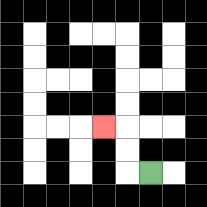{'start': '[6, 7]', 'end': '[4, 5]', 'path_directions': 'L,U,U,L', 'path_coordinates': '[[6, 7], [5, 7], [5, 6], [5, 5], [4, 5]]'}